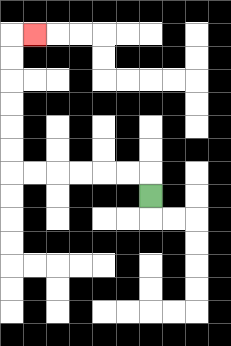{'start': '[6, 8]', 'end': '[1, 1]', 'path_directions': 'U,L,L,L,L,L,L,U,U,U,U,U,U,R', 'path_coordinates': '[[6, 8], [6, 7], [5, 7], [4, 7], [3, 7], [2, 7], [1, 7], [0, 7], [0, 6], [0, 5], [0, 4], [0, 3], [0, 2], [0, 1], [1, 1]]'}